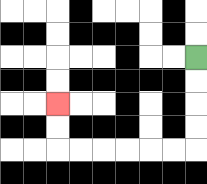{'start': '[8, 2]', 'end': '[2, 4]', 'path_directions': 'D,D,D,D,L,L,L,L,L,L,U,U', 'path_coordinates': '[[8, 2], [8, 3], [8, 4], [8, 5], [8, 6], [7, 6], [6, 6], [5, 6], [4, 6], [3, 6], [2, 6], [2, 5], [2, 4]]'}